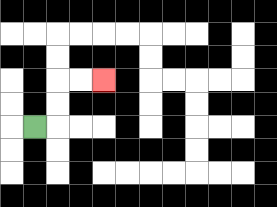{'start': '[1, 5]', 'end': '[4, 3]', 'path_directions': 'R,U,U,R,R', 'path_coordinates': '[[1, 5], [2, 5], [2, 4], [2, 3], [3, 3], [4, 3]]'}